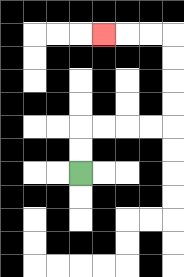{'start': '[3, 7]', 'end': '[4, 1]', 'path_directions': 'U,U,R,R,R,R,U,U,U,U,L,L,L', 'path_coordinates': '[[3, 7], [3, 6], [3, 5], [4, 5], [5, 5], [6, 5], [7, 5], [7, 4], [7, 3], [7, 2], [7, 1], [6, 1], [5, 1], [4, 1]]'}